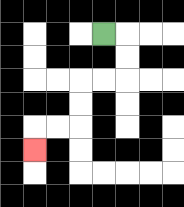{'start': '[4, 1]', 'end': '[1, 6]', 'path_directions': 'R,D,D,L,L,D,D,L,L,D', 'path_coordinates': '[[4, 1], [5, 1], [5, 2], [5, 3], [4, 3], [3, 3], [3, 4], [3, 5], [2, 5], [1, 5], [1, 6]]'}